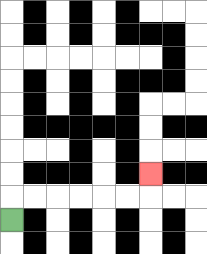{'start': '[0, 9]', 'end': '[6, 7]', 'path_directions': 'U,R,R,R,R,R,R,U', 'path_coordinates': '[[0, 9], [0, 8], [1, 8], [2, 8], [3, 8], [4, 8], [5, 8], [6, 8], [6, 7]]'}